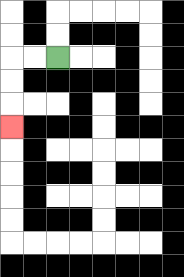{'start': '[2, 2]', 'end': '[0, 5]', 'path_directions': 'L,L,D,D,D', 'path_coordinates': '[[2, 2], [1, 2], [0, 2], [0, 3], [0, 4], [0, 5]]'}